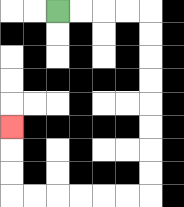{'start': '[2, 0]', 'end': '[0, 5]', 'path_directions': 'R,R,R,R,D,D,D,D,D,D,D,D,L,L,L,L,L,L,U,U,U', 'path_coordinates': '[[2, 0], [3, 0], [4, 0], [5, 0], [6, 0], [6, 1], [6, 2], [6, 3], [6, 4], [6, 5], [6, 6], [6, 7], [6, 8], [5, 8], [4, 8], [3, 8], [2, 8], [1, 8], [0, 8], [0, 7], [0, 6], [0, 5]]'}